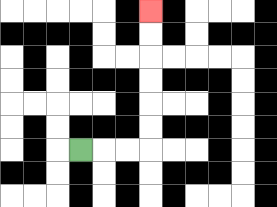{'start': '[3, 6]', 'end': '[6, 0]', 'path_directions': 'R,R,R,U,U,U,U,U,U', 'path_coordinates': '[[3, 6], [4, 6], [5, 6], [6, 6], [6, 5], [6, 4], [6, 3], [6, 2], [6, 1], [6, 0]]'}